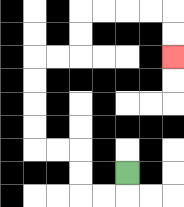{'start': '[5, 7]', 'end': '[7, 2]', 'path_directions': 'D,L,L,U,U,L,L,U,U,U,U,R,R,U,U,R,R,R,R,D,D', 'path_coordinates': '[[5, 7], [5, 8], [4, 8], [3, 8], [3, 7], [3, 6], [2, 6], [1, 6], [1, 5], [1, 4], [1, 3], [1, 2], [2, 2], [3, 2], [3, 1], [3, 0], [4, 0], [5, 0], [6, 0], [7, 0], [7, 1], [7, 2]]'}